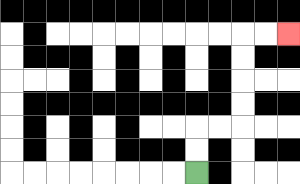{'start': '[8, 7]', 'end': '[12, 1]', 'path_directions': 'U,U,R,R,U,U,U,U,R,R', 'path_coordinates': '[[8, 7], [8, 6], [8, 5], [9, 5], [10, 5], [10, 4], [10, 3], [10, 2], [10, 1], [11, 1], [12, 1]]'}